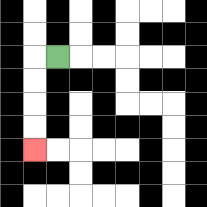{'start': '[2, 2]', 'end': '[1, 6]', 'path_directions': 'L,D,D,D,D', 'path_coordinates': '[[2, 2], [1, 2], [1, 3], [1, 4], [1, 5], [1, 6]]'}